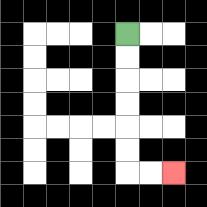{'start': '[5, 1]', 'end': '[7, 7]', 'path_directions': 'D,D,D,D,D,D,R,R', 'path_coordinates': '[[5, 1], [5, 2], [5, 3], [5, 4], [5, 5], [5, 6], [5, 7], [6, 7], [7, 7]]'}